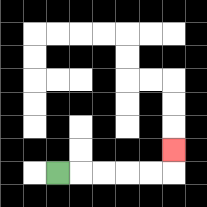{'start': '[2, 7]', 'end': '[7, 6]', 'path_directions': 'R,R,R,R,R,U', 'path_coordinates': '[[2, 7], [3, 7], [4, 7], [5, 7], [6, 7], [7, 7], [7, 6]]'}